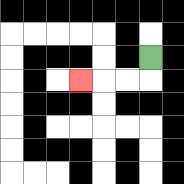{'start': '[6, 2]', 'end': '[3, 3]', 'path_directions': 'D,L,L,L', 'path_coordinates': '[[6, 2], [6, 3], [5, 3], [4, 3], [3, 3]]'}